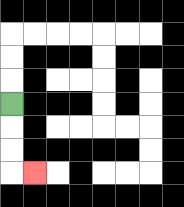{'start': '[0, 4]', 'end': '[1, 7]', 'path_directions': 'D,D,D,R', 'path_coordinates': '[[0, 4], [0, 5], [0, 6], [0, 7], [1, 7]]'}